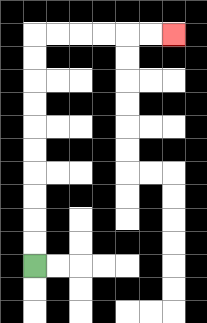{'start': '[1, 11]', 'end': '[7, 1]', 'path_directions': 'U,U,U,U,U,U,U,U,U,U,R,R,R,R,R,R', 'path_coordinates': '[[1, 11], [1, 10], [1, 9], [1, 8], [1, 7], [1, 6], [1, 5], [1, 4], [1, 3], [1, 2], [1, 1], [2, 1], [3, 1], [4, 1], [5, 1], [6, 1], [7, 1]]'}